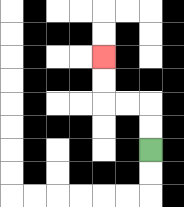{'start': '[6, 6]', 'end': '[4, 2]', 'path_directions': 'U,U,L,L,U,U', 'path_coordinates': '[[6, 6], [6, 5], [6, 4], [5, 4], [4, 4], [4, 3], [4, 2]]'}